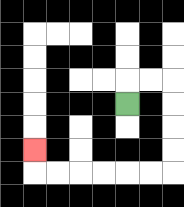{'start': '[5, 4]', 'end': '[1, 6]', 'path_directions': 'U,R,R,D,D,D,D,L,L,L,L,L,L,U', 'path_coordinates': '[[5, 4], [5, 3], [6, 3], [7, 3], [7, 4], [7, 5], [7, 6], [7, 7], [6, 7], [5, 7], [4, 7], [3, 7], [2, 7], [1, 7], [1, 6]]'}